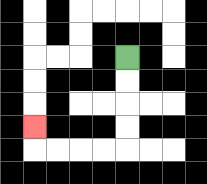{'start': '[5, 2]', 'end': '[1, 5]', 'path_directions': 'D,D,D,D,L,L,L,L,U', 'path_coordinates': '[[5, 2], [5, 3], [5, 4], [5, 5], [5, 6], [4, 6], [3, 6], [2, 6], [1, 6], [1, 5]]'}